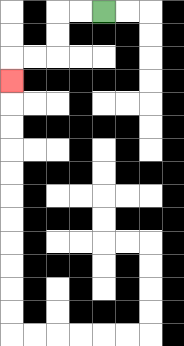{'start': '[4, 0]', 'end': '[0, 3]', 'path_directions': 'L,L,D,D,L,L,D', 'path_coordinates': '[[4, 0], [3, 0], [2, 0], [2, 1], [2, 2], [1, 2], [0, 2], [0, 3]]'}